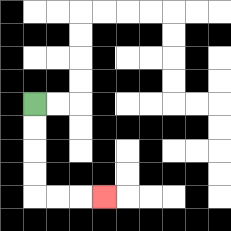{'start': '[1, 4]', 'end': '[4, 8]', 'path_directions': 'D,D,D,D,R,R,R', 'path_coordinates': '[[1, 4], [1, 5], [1, 6], [1, 7], [1, 8], [2, 8], [3, 8], [4, 8]]'}